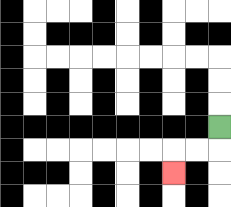{'start': '[9, 5]', 'end': '[7, 7]', 'path_directions': 'D,L,L,D', 'path_coordinates': '[[9, 5], [9, 6], [8, 6], [7, 6], [7, 7]]'}